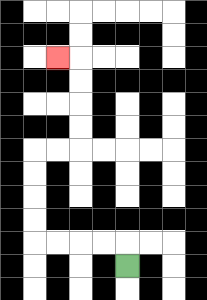{'start': '[5, 11]', 'end': '[2, 2]', 'path_directions': 'U,L,L,L,L,U,U,U,U,R,R,U,U,U,U,L', 'path_coordinates': '[[5, 11], [5, 10], [4, 10], [3, 10], [2, 10], [1, 10], [1, 9], [1, 8], [1, 7], [1, 6], [2, 6], [3, 6], [3, 5], [3, 4], [3, 3], [3, 2], [2, 2]]'}